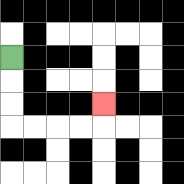{'start': '[0, 2]', 'end': '[4, 4]', 'path_directions': 'D,D,D,R,R,R,R,U', 'path_coordinates': '[[0, 2], [0, 3], [0, 4], [0, 5], [1, 5], [2, 5], [3, 5], [4, 5], [4, 4]]'}